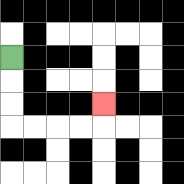{'start': '[0, 2]', 'end': '[4, 4]', 'path_directions': 'D,D,D,R,R,R,R,U', 'path_coordinates': '[[0, 2], [0, 3], [0, 4], [0, 5], [1, 5], [2, 5], [3, 5], [4, 5], [4, 4]]'}